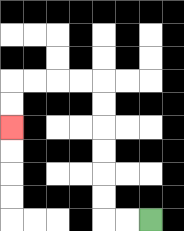{'start': '[6, 9]', 'end': '[0, 5]', 'path_directions': 'L,L,U,U,U,U,U,U,L,L,L,L,D,D', 'path_coordinates': '[[6, 9], [5, 9], [4, 9], [4, 8], [4, 7], [4, 6], [4, 5], [4, 4], [4, 3], [3, 3], [2, 3], [1, 3], [0, 3], [0, 4], [0, 5]]'}